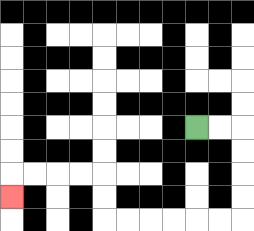{'start': '[8, 5]', 'end': '[0, 8]', 'path_directions': 'R,R,D,D,D,D,L,L,L,L,L,L,U,U,L,L,L,L,D', 'path_coordinates': '[[8, 5], [9, 5], [10, 5], [10, 6], [10, 7], [10, 8], [10, 9], [9, 9], [8, 9], [7, 9], [6, 9], [5, 9], [4, 9], [4, 8], [4, 7], [3, 7], [2, 7], [1, 7], [0, 7], [0, 8]]'}